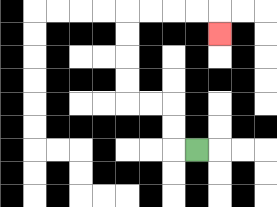{'start': '[8, 6]', 'end': '[9, 1]', 'path_directions': 'L,U,U,L,L,U,U,U,U,R,R,R,R,D', 'path_coordinates': '[[8, 6], [7, 6], [7, 5], [7, 4], [6, 4], [5, 4], [5, 3], [5, 2], [5, 1], [5, 0], [6, 0], [7, 0], [8, 0], [9, 0], [9, 1]]'}